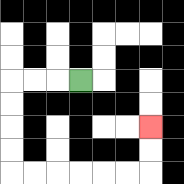{'start': '[3, 3]', 'end': '[6, 5]', 'path_directions': 'L,L,L,D,D,D,D,R,R,R,R,R,R,U,U', 'path_coordinates': '[[3, 3], [2, 3], [1, 3], [0, 3], [0, 4], [0, 5], [0, 6], [0, 7], [1, 7], [2, 7], [3, 7], [4, 7], [5, 7], [6, 7], [6, 6], [6, 5]]'}